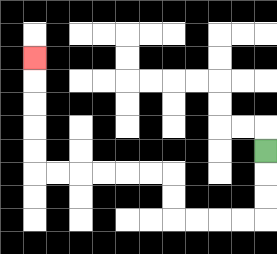{'start': '[11, 6]', 'end': '[1, 2]', 'path_directions': 'D,D,D,L,L,L,L,U,U,L,L,L,L,L,L,U,U,U,U,U', 'path_coordinates': '[[11, 6], [11, 7], [11, 8], [11, 9], [10, 9], [9, 9], [8, 9], [7, 9], [7, 8], [7, 7], [6, 7], [5, 7], [4, 7], [3, 7], [2, 7], [1, 7], [1, 6], [1, 5], [1, 4], [1, 3], [1, 2]]'}